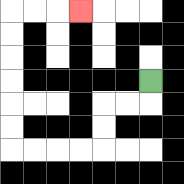{'start': '[6, 3]', 'end': '[3, 0]', 'path_directions': 'D,L,L,D,D,L,L,L,L,U,U,U,U,U,U,R,R,R', 'path_coordinates': '[[6, 3], [6, 4], [5, 4], [4, 4], [4, 5], [4, 6], [3, 6], [2, 6], [1, 6], [0, 6], [0, 5], [0, 4], [0, 3], [0, 2], [0, 1], [0, 0], [1, 0], [2, 0], [3, 0]]'}